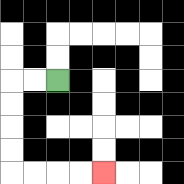{'start': '[2, 3]', 'end': '[4, 7]', 'path_directions': 'L,L,D,D,D,D,R,R,R,R', 'path_coordinates': '[[2, 3], [1, 3], [0, 3], [0, 4], [0, 5], [0, 6], [0, 7], [1, 7], [2, 7], [3, 7], [4, 7]]'}